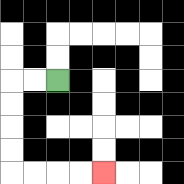{'start': '[2, 3]', 'end': '[4, 7]', 'path_directions': 'L,L,D,D,D,D,R,R,R,R', 'path_coordinates': '[[2, 3], [1, 3], [0, 3], [0, 4], [0, 5], [0, 6], [0, 7], [1, 7], [2, 7], [3, 7], [4, 7]]'}